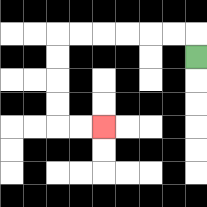{'start': '[8, 2]', 'end': '[4, 5]', 'path_directions': 'U,L,L,L,L,L,L,D,D,D,D,R,R', 'path_coordinates': '[[8, 2], [8, 1], [7, 1], [6, 1], [5, 1], [4, 1], [3, 1], [2, 1], [2, 2], [2, 3], [2, 4], [2, 5], [3, 5], [4, 5]]'}